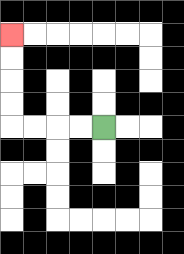{'start': '[4, 5]', 'end': '[0, 1]', 'path_directions': 'L,L,L,L,U,U,U,U', 'path_coordinates': '[[4, 5], [3, 5], [2, 5], [1, 5], [0, 5], [0, 4], [0, 3], [0, 2], [0, 1]]'}